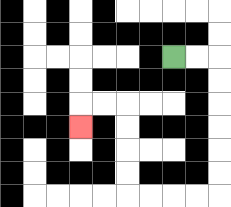{'start': '[7, 2]', 'end': '[3, 5]', 'path_directions': 'R,R,D,D,D,D,D,D,L,L,L,L,U,U,U,U,L,L,D', 'path_coordinates': '[[7, 2], [8, 2], [9, 2], [9, 3], [9, 4], [9, 5], [9, 6], [9, 7], [9, 8], [8, 8], [7, 8], [6, 8], [5, 8], [5, 7], [5, 6], [5, 5], [5, 4], [4, 4], [3, 4], [3, 5]]'}